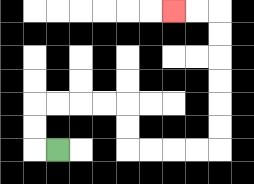{'start': '[2, 6]', 'end': '[7, 0]', 'path_directions': 'L,U,U,R,R,R,R,D,D,R,R,R,R,U,U,U,U,U,U,L,L', 'path_coordinates': '[[2, 6], [1, 6], [1, 5], [1, 4], [2, 4], [3, 4], [4, 4], [5, 4], [5, 5], [5, 6], [6, 6], [7, 6], [8, 6], [9, 6], [9, 5], [9, 4], [9, 3], [9, 2], [9, 1], [9, 0], [8, 0], [7, 0]]'}